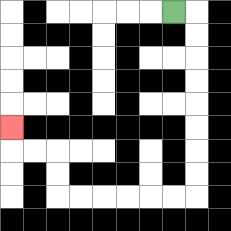{'start': '[7, 0]', 'end': '[0, 5]', 'path_directions': 'R,D,D,D,D,D,D,D,D,L,L,L,L,L,L,U,U,L,L,U', 'path_coordinates': '[[7, 0], [8, 0], [8, 1], [8, 2], [8, 3], [8, 4], [8, 5], [8, 6], [8, 7], [8, 8], [7, 8], [6, 8], [5, 8], [4, 8], [3, 8], [2, 8], [2, 7], [2, 6], [1, 6], [0, 6], [0, 5]]'}